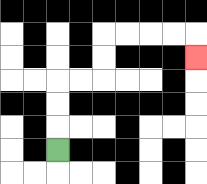{'start': '[2, 6]', 'end': '[8, 2]', 'path_directions': 'U,U,U,R,R,U,U,R,R,R,R,D', 'path_coordinates': '[[2, 6], [2, 5], [2, 4], [2, 3], [3, 3], [4, 3], [4, 2], [4, 1], [5, 1], [6, 1], [7, 1], [8, 1], [8, 2]]'}